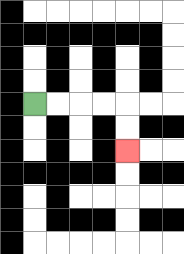{'start': '[1, 4]', 'end': '[5, 6]', 'path_directions': 'R,R,R,R,D,D', 'path_coordinates': '[[1, 4], [2, 4], [3, 4], [4, 4], [5, 4], [5, 5], [5, 6]]'}